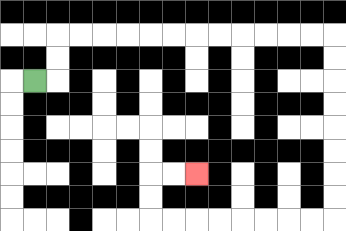{'start': '[1, 3]', 'end': '[8, 7]', 'path_directions': 'R,U,U,R,R,R,R,R,R,R,R,R,R,R,R,D,D,D,D,D,D,D,D,L,L,L,L,L,L,L,L,U,U,R,R', 'path_coordinates': '[[1, 3], [2, 3], [2, 2], [2, 1], [3, 1], [4, 1], [5, 1], [6, 1], [7, 1], [8, 1], [9, 1], [10, 1], [11, 1], [12, 1], [13, 1], [14, 1], [14, 2], [14, 3], [14, 4], [14, 5], [14, 6], [14, 7], [14, 8], [14, 9], [13, 9], [12, 9], [11, 9], [10, 9], [9, 9], [8, 9], [7, 9], [6, 9], [6, 8], [6, 7], [7, 7], [8, 7]]'}